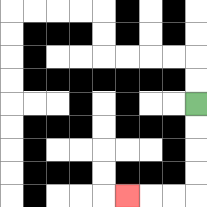{'start': '[8, 4]', 'end': '[5, 8]', 'path_directions': 'D,D,D,D,L,L,L', 'path_coordinates': '[[8, 4], [8, 5], [8, 6], [8, 7], [8, 8], [7, 8], [6, 8], [5, 8]]'}